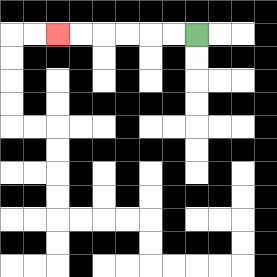{'start': '[8, 1]', 'end': '[2, 1]', 'path_directions': 'L,L,L,L,L,L', 'path_coordinates': '[[8, 1], [7, 1], [6, 1], [5, 1], [4, 1], [3, 1], [2, 1]]'}